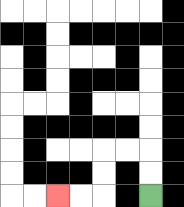{'start': '[6, 8]', 'end': '[2, 8]', 'path_directions': 'U,U,L,L,D,D,L,L', 'path_coordinates': '[[6, 8], [6, 7], [6, 6], [5, 6], [4, 6], [4, 7], [4, 8], [3, 8], [2, 8]]'}